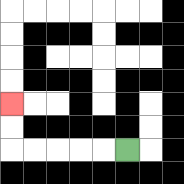{'start': '[5, 6]', 'end': '[0, 4]', 'path_directions': 'L,L,L,L,L,U,U', 'path_coordinates': '[[5, 6], [4, 6], [3, 6], [2, 6], [1, 6], [0, 6], [0, 5], [0, 4]]'}